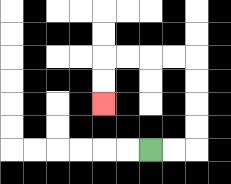{'start': '[6, 6]', 'end': '[4, 4]', 'path_directions': 'R,R,U,U,U,U,L,L,L,L,D,D', 'path_coordinates': '[[6, 6], [7, 6], [8, 6], [8, 5], [8, 4], [8, 3], [8, 2], [7, 2], [6, 2], [5, 2], [4, 2], [4, 3], [4, 4]]'}